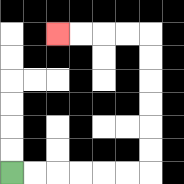{'start': '[0, 7]', 'end': '[2, 1]', 'path_directions': 'R,R,R,R,R,R,U,U,U,U,U,U,L,L,L,L', 'path_coordinates': '[[0, 7], [1, 7], [2, 7], [3, 7], [4, 7], [5, 7], [6, 7], [6, 6], [6, 5], [6, 4], [6, 3], [6, 2], [6, 1], [5, 1], [4, 1], [3, 1], [2, 1]]'}